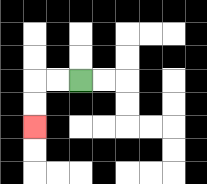{'start': '[3, 3]', 'end': '[1, 5]', 'path_directions': 'L,L,D,D', 'path_coordinates': '[[3, 3], [2, 3], [1, 3], [1, 4], [1, 5]]'}